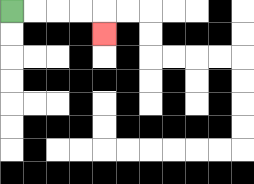{'start': '[0, 0]', 'end': '[4, 1]', 'path_directions': 'R,R,R,R,D', 'path_coordinates': '[[0, 0], [1, 0], [2, 0], [3, 0], [4, 0], [4, 1]]'}